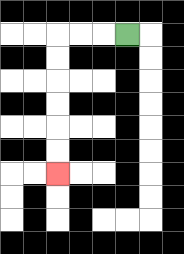{'start': '[5, 1]', 'end': '[2, 7]', 'path_directions': 'L,L,L,D,D,D,D,D,D', 'path_coordinates': '[[5, 1], [4, 1], [3, 1], [2, 1], [2, 2], [2, 3], [2, 4], [2, 5], [2, 6], [2, 7]]'}